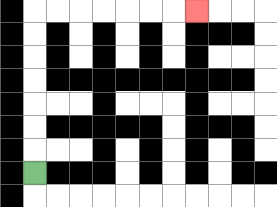{'start': '[1, 7]', 'end': '[8, 0]', 'path_directions': 'U,U,U,U,U,U,U,R,R,R,R,R,R,R', 'path_coordinates': '[[1, 7], [1, 6], [1, 5], [1, 4], [1, 3], [1, 2], [1, 1], [1, 0], [2, 0], [3, 0], [4, 0], [5, 0], [6, 0], [7, 0], [8, 0]]'}